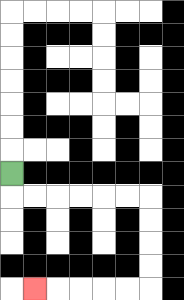{'start': '[0, 7]', 'end': '[1, 12]', 'path_directions': 'D,R,R,R,R,R,R,D,D,D,D,L,L,L,L,L', 'path_coordinates': '[[0, 7], [0, 8], [1, 8], [2, 8], [3, 8], [4, 8], [5, 8], [6, 8], [6, 9], [6, 10], [6, 11], [6, 12], [5, 12], [4, 12], [3, 12], [2, 12], [1, 12]]'}